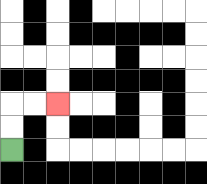{'start': '[0, 6]', 'end': '[2, 4]', 'path_directions': 'U,U,R,R', 'path_coordinates': '[[0, 6], [0, 5], [0, 4], [1, 4], [2, 4]]'}